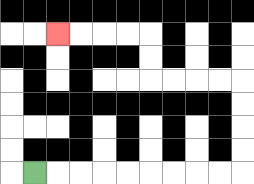{'start': '[1, 7]', 'end': '[2, 1]', 'path_directions': 'R,R,R,R,R,R,R,R,R,U,U,U,U,L,L,L,L,U,U,L,L,L,L', 'path_coordinates': '[[1, 7], [2, 7], [3, 7], [4, 7], [5, 7], [6, 7], [7, 7], [8, 7], [9, 7], [10, 7], [10, 6], [10, 5], [10, 4], [10, 3], [9, 3], [8, 3], [7, 3], [6, 3], [6, 2], [6, 1], [5, 1], [4, 1], [3, 1], [2, 1]]'}